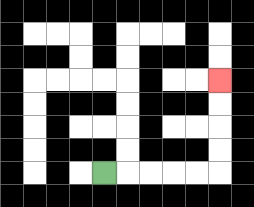{'start': '[4, 7]', 'end': '[9, 3]', 'path_directions': 'R,R,R,R,R,U,U,U,U', 'path_coordinates': '[[4, 7], [5, 7], [6, 7], [7, 7], [8, 7], [9, 7], [9, 6], [9, 5], [9, 4], [9, 3]]'}